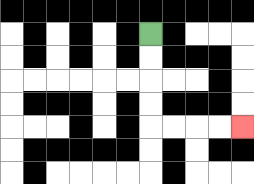{'start': '[6, 1]', 'end': '[10, 5]', 'path_directions': 'D,D,D,D,R,R,R,R', 'path_coordinates': '[[6, 1], [6, 2], [6, 3], [6, 4], [6, 5], [7, 5], [8, 5], [9, 5], [10, 5]]'}